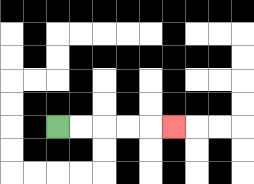{'start': '[2, 5]', 'end': '[7, 5]', 'path_directions': 'R,R,R,R,R', 'path_coordinates': '[[2, 5], [3, 5], [4, 5], [5, 5], [6, 5], [7, 5]]'}